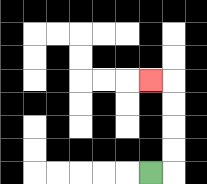{'start': '[6, 7]', 'end': '[6, 3]', 'path_directions': 'R,U,U,U,U,L', 'path_coordinates': '[[6, 7], [7, 7], [7, 6], [7, 5], [7, 4], [7, 3], [6, 3]]'}